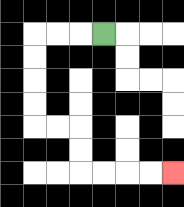{'start': '[4, 1]', 'end': '[7, 7]', 'path_directions': 'L,L,L,D,D,D,D,R,R,D,D,R,R,R,R', 'path_coordinates': '[[4, 1], [3, 1], [2, 1], [1, 1], [1, 2], [1, 3], [1, 4], [1, 5], [2, 5], [3, 5], [3, 6], [3, 7], [4, 7], [5, 7], [6, 7], [7, 7]]'}